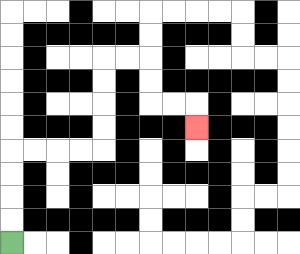{'start': '[0, 10]', 'end': '[8, 5]', 'path_directions': 'U,U,U,U,R,R,R,R,U,U,U,U,R,R,D,D,R,R,D', 'path_coordinates': '[[0, 10], [0, 9], [0, 8], [0, 7], [0, 6], [1, 6], [2, 6], [3, 6], [4, 6], [4, 5], [4, 4], [4, 3], [4, 2], [5, 2], [6, 2], [6, 3], [6, 4], [7, 4], [8, 4], [8, 5]]'}